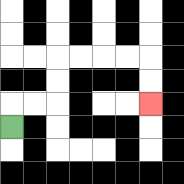{'start': '[0, 5]', 'end': '[6, 4]', 'path_directions': 'U,R,R,U,U,R,R,R,R,D,D', 'path_coordinates': '[[0, 5], [0, 4], [1, 4], [2, 4], [2, 3], [2, 2], [3, 2], [4, 2], [5, 2], [6, 2], [6, 3], [6, 4]]'}